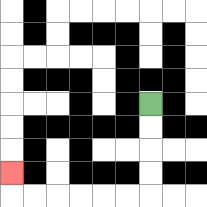{'start': '[6, 4]', 'end': '[0, 7]', 'path_directions': 'D,D,D,D,L,L,L,L,L,L,U', 'path_coordinates': '[[6, 4], [6, 5], [6, 6], [6, 7], [6, 8], [5, 8], [4, 8], [3, 8], [2, 8], [1, 8], [0, 8], [0, 7]]'}